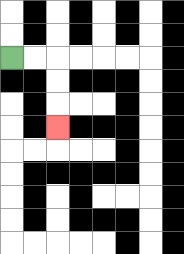{'start': '[0, 2]', 'end': '[2, 5]', 'path_directions': 'R,R,D,D,D', 'path_coordinates': '[[0, 2], [1, 2], [2, 2], [2, 3], [2, 4], [2, 5]]'}